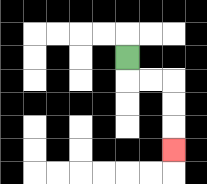{'start': '[5, 2]', 'end': '[7, 6]', 'path_directions': 'D,R,R,D,D,D', 'path_coordinates': '[[5, 2], [5, 3], [6, 3], [7, 3], [7, 4], [7, 5], [7, 6]]'}